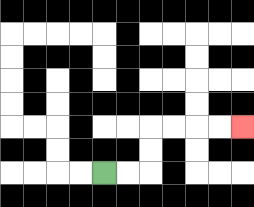{'start': '[4, 7]', 'end': '[10, 5]', 'path_directions': 'R,R,U,U,R,R,R,R', 'path_coordinates': '[[4, 7], [5, 7], [6, 7], [6, 6], [6, 5], [7, 5], [8, 5], [9, 5], [10, 5]]'}